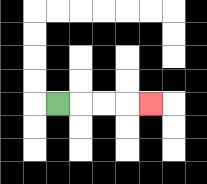{'start': '[2, 4]', 'end': '[6, 4]', 'path_directions': 'R,R,R,R', 'path_coordinates': '[[2, 4], [3, 4], [4, 4], [5, 4], [6, 4]]'}